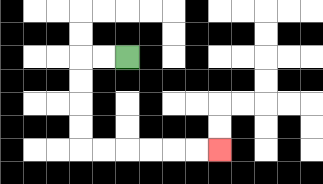{'start': '[5, 2]', 'end': '[9, 6]', 'path_directions': 'L,L,D,D,D,D,R,R,R,R,R,R', 'path_coordinates': '[[5, 2], [4, 2], [3, 2], [3, 3], [3, 4], [3, 5], [3, 6], [4, 6], [5, 6], [6, 6], [7, 6], [8, 6], [9, 6]]'}